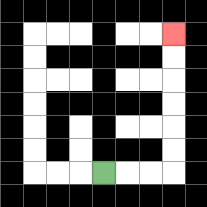{'start': '[4, 7]', 'end': '[7, 1]', 'path_directions': 'R,R,R,U,U,U,U,U,U', 'path_coordinates': '[[4, 7], [5, 7], [6, 7], [7, 7], [7, 6], [7, 5], [7, 4], [7, 3], [7, 2], [7, 1]]'}